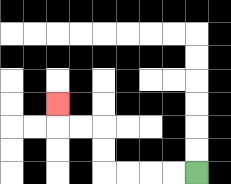{'start': '[8, 7]', 'end': '[2, 4]', 'path_directions': 'L,L,L,L,U,U,L,L,U', 'path_coordinates': '[[8, 7], [7, 7], [6, 7], [5, 7], [4, 7], [4, 6], [4, 5], [3, 5], [2, 5], [2, 4]]'}